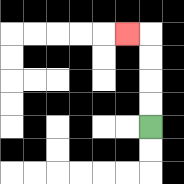{'start': '[6, 5]', 'end': '[5, 1]', 'path_directions': 'U,U,U,U,L', 'path_coordinates': '[[6, 5], [6, 4], [6, 3], [6, 2], [6, 1], [5, 1]]'}